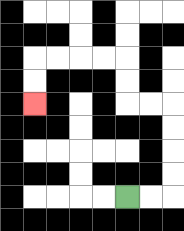{'start': '[5, 8]', 'end': '[1, 4]', 'path_directions': 'R,R,U,U,U,U,L,L,U,U,L,L,L,L,D,D', 'path_coordinates': '[[5, 8], [6, 8], [7, 8], [7, 7], [7, 6], [7, 5], [7, 4], [6, 4], [5, 4], [5, 3], [5, 2], [4, 2], [3, 2], [2, 2], [1, 2], [1, 3], [1, 4]]'}